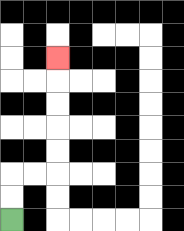{'start': '[0, 9]', 'end': '[2, 2]', 'path_directions': 'U,U,R,R,U,U,U,U,U', 'path_coordinates': '[[0, 9], [0, 8], [0, 7], [1, 7], [2, 7], [2, 6], [2, 5], [2, 4], [2, 3], [2, 2]]'}